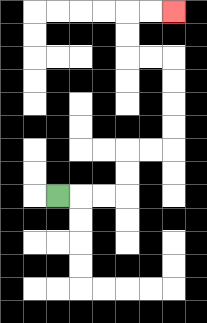{'start': '[2, 8]', 'end': '[7, 0]', 'path_directions': 'R,R,R,U,U,R,R,U,U,U,U,L,L,U,U,R,R', 'path_coordinates': '[[2, 8], [3, 8], [4, 8], [5, 8], [5, 7], [5, 6], [6, 6], [7, 6], [7, 5], [7, 4], [7, 3], [7, 2], [6, 2], [5, 2], [5, 1], [5, 0], [6, 0], [7, 0]]'}